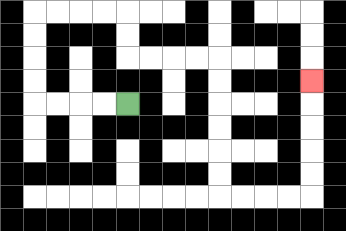{'start': '[5, 4]', 'end': '[13, 3]', 'path_directions': 'L,L,L,L,U,U,U,U,R,R,R,R,D,D,R,R,R,R,D,D,D,D,D,D,R,R,R,R,U,U,U,U,U', 'path_coordinates': '[[5, 4], [4, 4], [3, 4], [2, 4], [1, 4], [1, 3], [1, 2], [1, 1], [1, 0], [2, 0], [3, 0], [4, 0], [5, 0], [5, 1], [5, 2], [6, 2], [7, 2], [8, 2], [9, 2], [9, 3], [9, 4], [9, 5], [9, 6], [9, 7], [9, 8], [10, 8], [11, 8], [12, 8], [13, 8], [13, 7], [13, 6], [13, 5], [13, 4], [13, 3]]'}